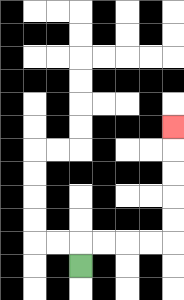{'start': '[3, 11]', 'end': '[7, 5]', 'path_directions': 'U,R,R,R,R,U,U,U,U,U', 'path_coordinates': '[[3, 11], [3, 10], [4, 10], [5, 10], [6, 10], [7, 10], [7, 9], [7, 8], [7, 7], [7, 6], [7, 5]]'}